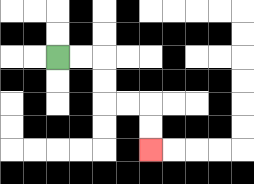{'start': '[2, 2]', 'end': '[6, 6]', 'path_directions': 'R,R,D,D,R,R,D,D', 'path_coordinates': '[[2, 2], [3, 2], [4, 2], [4, 3], [4, 4], [5, 4], [6, 4], [6, 5], [6, 6]]'}